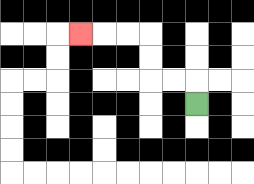{'start': '[8, 4]', 'end': '[3, 1]', 'path_directions': 'U,L,L,U,U,L,L,L', 'path_coordinates': '[[8, 4], [8, 3], [7, 3], [6, 3], [6, 2], [6, 1], [5, 1], [4, 1], [3, 1]]'}